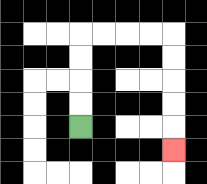{'start': '[3, 5]', 'end': '[7, 6]', 'path_directions': 'U,U,U,U,R,R,R,R,D,D,D,D,D', 'path_coordinates': '[[3, 5], [3, 4], [3, 3], [3, 2], [3, 1], [4, 1], [5, 1], [6, 1], [7, 1], [7, 2], [7, 3], [7, 4], [7, 5], [7, 6]]'}